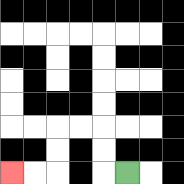{'start': '[5, 7]', 'end': '[0, 7]', 'path_directions': 'L,U,U,L,L,D,D,L,L', 'path_coordinates': '[[5, 7], [4, 7], [4, 6], [4, 5], [3, 5], [2, 5], [2, 6], [2, 7], [1, 7], [0, 7]]'}